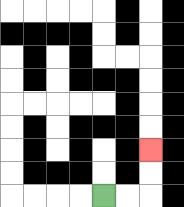{'start': '[4, 8]', 'end': '[6, 6]', 'path_directions': 'R,R,U,U', 'path_coordinates': '[[4, 8], [5, 8], [6, 8], [6, 7], [6, 6]]'}